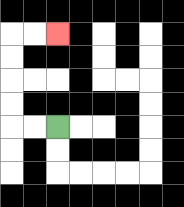{'start': '[2, 5]', 'end': '[2, 1]', 'path_directions': 'L,L,U,U,U,U,R,R', 'path_coordinates': '[[2, 5], [1, 5], [0, 5], [0, 4], [0, 3], [0, 2], [0, 1], [1, 1], [2, 1]]'}